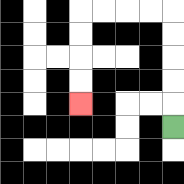{'start': '[7, 5]', 'end': '[3, 4]', 'path_directions': 'U,U,U,U,U,L,L,L,L,D,D,D,D', 'path_coordinates': '[[7, 5], [7, 4], [7, 3], [7, 2], [7, 1], [7, 0], [6, 0], [5, 0], [4, 0], [3, 0], [3, 1], [3, 2], [3, 3], [3, 4]]'}